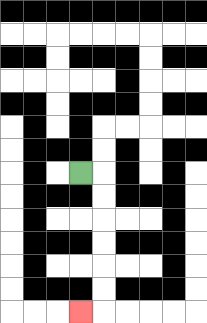{'start': '[3, 7]', 'end': '[3, 13]', 'path_directions': 'R,D,D,D,D,D,D,L', 'path_coordinates': '[[3, 7], [4, 7], [4, 8], [4, 9], [4, 10], [4, 11], [4, 12], [4, 13], [3, 13]]'}